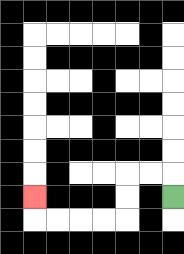{'start': '[7, 8]', 'end': '[1, 8]', 'path_directions': 'U,L,L,D,D,L,L,L,L,U', 'path_coordinates': '[[7, 8], [7, 7], [6, 7], [5, 7], [5, 8], [5, 9], [4, 9], [3, 9], [2, 9], [1, 9], [1, 8]]'}